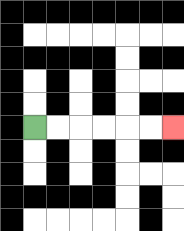{'start': '[1, 5]', 'end': '[7, 5]', 'path_directions': 'R,R,R,R,R,R', 'path_coordinates': '[[1, 5], [2, 5], [3, 5], [4, 5], [5, 5], [6, 5], [7, 5]]'}